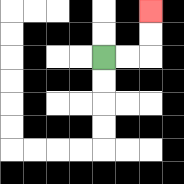{'start': '[4, 2]', 'end': '[6, 0]', 'path_directions': 'R,R,U,U', 'path_coordinates': '[[4, 2], [5, 2], [6, 2], [6, 1], [6, 0]]'}